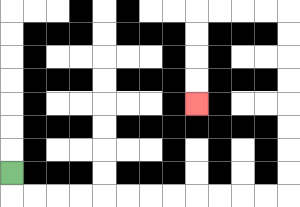{'start': '[0, 7]', 'end': '[8, 4]', 'path_directions': 'D,R,R,R,R,R,R,R,R,R,R,R,R,U,U,U,U,U,U,U,U,L,L,L,L,D,D,D,D', 'path_coordinates': '[[0, 7], [0, 8], [1, 8], [2, 8], [3, 8], [4, 8], [5, 8], [6, 8], [7, 8], [8, 8], [9, 8], [10, 8], [11, 8], [12, 8], [12, 7], [12, 6], [12, 5], [12, 4], [12, 3], [12, 2], [12, 1], [12, 0], [11, 0], [10, 0], [9, 0], [8, 0], [8, 1], [8, 2], [8, 3], [8, 4]]'}